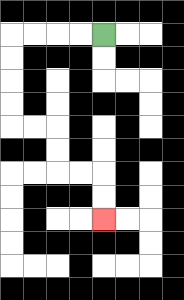{'start': '[4, 1]', 'end': '[4, 9]', 'path_directions': 'L,L,L,L,D,D,D,D,R,R,D,D,R,R,D,D', 'path_coordinates': '[[4, 1], [3, 1], [2, 1], [1, 1], [0, 1], [0, 2], [0, 3], [0, 4], [0, 5], [1, 5], [2, 5], [2, 6], [2, 7], [3, 7], [4, 7], [4, 8], [4, 9]]'}